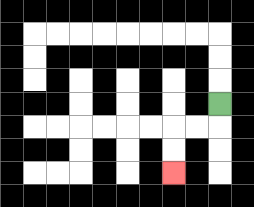{'start': '[9, 4]', 'end': '[7, 7]', 'path_directions': 'D,L,L,D,D', 'path_coordinates': '[[9, 4], [9, 5], [8, 5], [7, 5], [7, 6], [7, 7]]'}